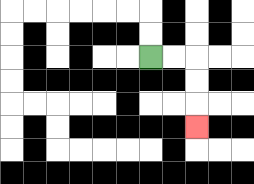{'start': '[6, 2]', 'end': '[8, 5]', 'path_directions': 'R,R,D,D,D', 'path_coordinates': '[[6, 2], [7, 2], [8, 2], [8, 3], [8, 4], [8, 5]]'}